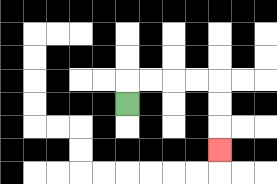{'start': '[5, 4]', 'end': '[9, 6]', 'path_directions': 'U,R,R,R,R,D,D,D', 'path_coordinates': '[[5, 4], [5, 3], [6, 3], [7, 3], [8, 3], [9, 3], [9, 4], [9, 5], [9, 6]]'}